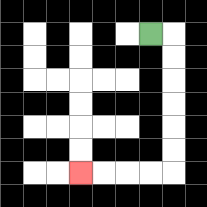{'start': '[6, 1]', 'end': '[3, 7]', 'path_directions': 'R,D,D,D,D,D,D,L,L,L,L', 'path_coordinates': '[[6, 1], [7, 1], [7, 2], [7, 3], [7, 4], [7, 5], [7, 6], [7, 7], [6, 7], [5, 7], [4, 7], [3, 7]]'}